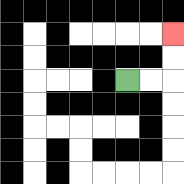{'start': '[5, 3]', 'end': '[7, 1]', 'path_directions': 'R,R,U,U', 'path_coordinates': '[[5, 3], [6, 3], [7, 3], [7, 2], [7, 1]]'}